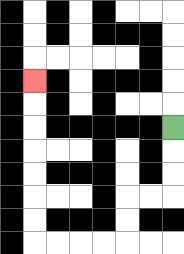{'start': '[7, 5]', 'end': '[1, 3]', 'path_directions': 'D,D,D,L,L,D,D,L,L,L,L,U,U,U,U,U,U,U', 'path_coordinates': '[[7, 5], [7, 6], [7, 7], [7, 8], [6, 8], [5, 8], [5, 9], [5, 10], [4, 10], [3, 10], [2, 10], [1, 10], [1, 9], [1, 8], [1, 7], [1, 6], [1, 5], [1, 4], [1, 3]]'}